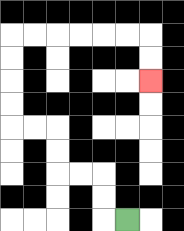{'start': '[5, 9]', 'end': '[6, 3]', 'path_directions': 'L,U,U,L,L,U,U,L,L,U,U,U,U,R,R,R,R,R,R,D,D', 'path_coordinates': '[[5, 9], [4, 9], [4, 8], [4, 7], [3, 7], [2, 7], [2, 6], [2, 5], [1, 5], [0, 5], [0, 4], [0, 3], [0, 2], [0, 1], [1, 1], [2, 1], [3, 1], [4, 1], [5, 1], [6, 1], [6, 2], [6, 3]]'}